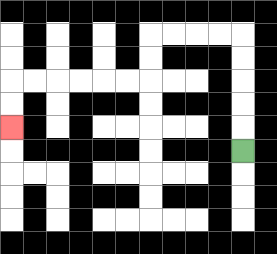{'start': '[10, 6]', 'end': '[0, 5]', 'path_directions': 'U,U,U,U,U,L,L,L,L,D,D,L,L,L,L,L,L,D,D', 'path_coordinates': '[[10, 6], [10, 5], [10, 4], [10, 3], [10, 2], [10, 1], [9, 1], [8, 1], [7, 1], [6, 1], [6, 2], [6, 3], [5, 3], [4, 3], [3, 3], [2, 3], [1, 3], [0, 3], [0, 4], [0, 5]]'}